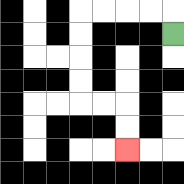{'start': '[7, 1]', 'end': '[5, 6]', 'path_directions': 'U,L,L,L,L,D,D,D,D,R,R,D,D', 'path_coordinates': '[[7, 1], [7, 0], [6, 0], [5, 0], [4, 0], [3, 0], [3, 1], [3, 2], [3, 3], [3, 4], [4, 4], [5, 4], [5, 5], [5, 6]]'}